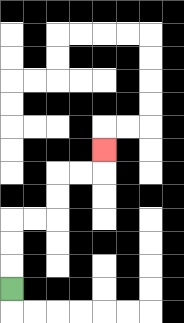{'start': '[0, 12]', 'end': '[4, 6]', 'path_directions': 'U,U,U,R,R,U,U,R,R,U', 'path_coordinates': '[[0, 12], [0, 11], [0, 10], [0, 9], [1, 9], [2, 9], [2, 8], [2, 7], [3, 7], [4, 7], [4, 6]]'}